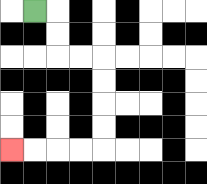{'start': '[1, 0]', 'end': '[0, 6]', 'path_directions': 'R,D,D,R,R,D,D,D,D,L,L,L,L', 'path_coordinates': '[[1, 0], [2, 0], [2, 1], [2, 2], [3, 2], [4, 2], [4, 3], [4, 4], [4, 5], [4, 6], [3, 6], [2, 6], [1, 6], [0, 6]]'}